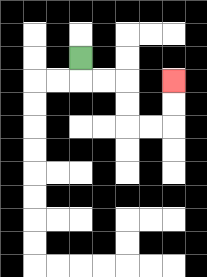{'start': '[3, 2]', 'end': '[7, 3]', 'path_directions': 'D,R,R,D,D,R,R,U,U', 'path_coordinates': '[[3, 2], [3, 3], [4, 3], [5, 3], [5, 4], [5, 5], [6, 5], [7, 5], [7, 4], [7, 3]]'}